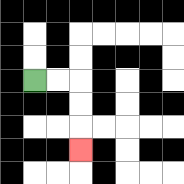{'start': '[1, 3]', 'end': '[3, 6]', 'path_directions': 'R,R,D,D,D', 'path_coordinates': '[[1, 3], [2, 3], [3, 3], [3, 4], [3, 5], [3, 6]]'}